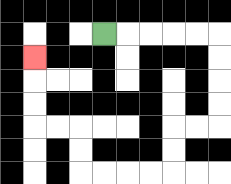{'start': '[4, 1]', 'end': '[1, 2]', 'path_directions': 'R,R,R,R,R,D,D,D,D,L,L,D,D,L,L,L,L,U,U,L,L,U,U,U', 'path_coordinates': '[[4, 1], [5, 1], [6, 1], [7, 1], [8, 1], [9, 1], [9, 2], [9, 3], [9, 4], [9, 5], [8, 5], [7, 5], [7, 6], [7, 7], [6, 7], [5, 7], [4, 7], [3, 7], [3, 6], [3, 5], [2, 5], [1, 5], [1, 4], [1, 3], [1, 2]]'}